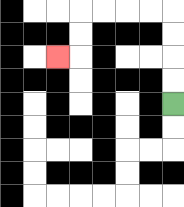{'start': '[7, 4]', 'end': '[2, 2]', 'path_directions': 'U,U,U,U,L,L,L,L,D,D,L', 'path_coordinates': '[[7, 4], [7, 3], [7, 2], [7, 1], [7, 0], [6, 0], [5, 0], [4, 0], [3, 0], [3, 1], [3, 2], [2, 2]]'}